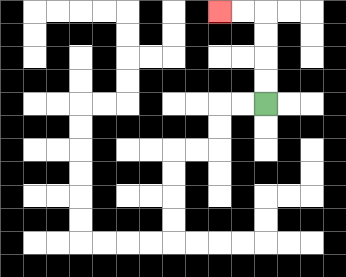{'start': '[11, 4]', 'end': '[9, 0]', 'path_directions': 'U,U,U,U,L,L', 'path_coordinates': '[[11, 4], [11, 3], [11, 2], [11, 1], [11, 0], [10, 0], [9, 0]]'}